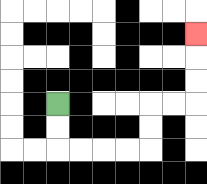{'start': '[2, 4]', 'end': '[8, 1]', 'path_directions': 'D,D,R,R,R,R,U,U,R,R,U,U,U', 'path_coordinates': '[[2, 4], [2, 5], [2, 6], [3, 6], [4, 6], [5, 6], [6, 6], [6, 5], [6, 4], [7, 4], [8, 4], [8, 3], [8, 2], [8, 1]]'}